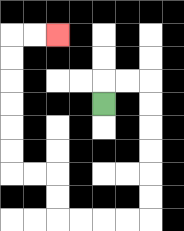{'start': '[4, 4]', 'end': '[2, 1]', 'path_directions': 'U,R,R,D,D,D,D,D,D,L,L,L,L,U,U,L,L,U,U,U,U,U,U,R,R', 'path_coordinates': '[[4, 4], [4, 3], [5, 3], [6, 3], [6, 4], [6, 5], [6, 6], [6, 7], [6, 8], [6, 9], [5, 9], [4, 9], [3, 9], [2, 9], [2, 8], [2, 7], [1, 7], [0, 7], [0, 6], [0, 5], [0, 4], [0, 3], [0, 2], [0, 1], [1, 1], [2, 1]]'}